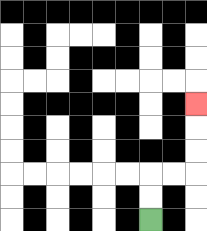{'start': '[6, 9]', 'end': '[8, 4]', 'path_directions': 'U,U,R,R,U,U,U', 'path_coordinates': '[[6, 9], [6, 8], [6, 7], [7, 7], [8, 7], [8, 6], [8, 5], [8, 4]]'}